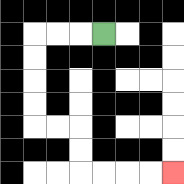{'start': '[4, 1]', 'end': '[7, 7]', 'path_directions': 'L,L,L,D,D,D,D,R,R,D,D,R,R,R,R', 'path_coordinates': '[[4, 1], [3, 1], [2, 1], [1, 1], [1, 2], [1, 3], [1, 4], [1, 5], [2, 5], [3, 5], [3, 6], [3, 7], [4, 7], [5, 7], [6, 7], [7, 7]]'}